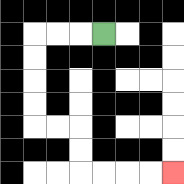{'start': '[4, 1]', 'end': '[7, 7]', 'path_directions': 'L,L,L,D,D,D,D,R,R,D,D,R,R,R,R', 'path_coordinates': '[[4, 1], [3, 1], [2, 1], [1, 1], [1, 2], [1, 3], [1, 4], [1, 5], [2, 5], [3, 5], [3, 6], [3, 7], [4, 7], [5, 7], [6, 7], [7, 7]]'}